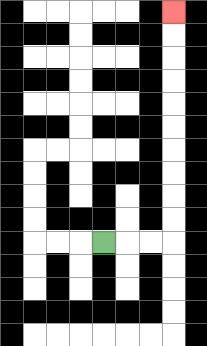{'start': '[4, 10]', 'end': '[7, 0]', 'path_directions': 'R,R,R,U,U,U,U,U,U,U,U,U,U', 'path_coordinates': '[[4, 10], [5, 10], [6, 10], [7, 10], [7, 9], [7, 8], [7, 7], [7, 6], [7, 5], [7, 4], [7, 3], [7, 2], [7, 1], [7, 0]]'}